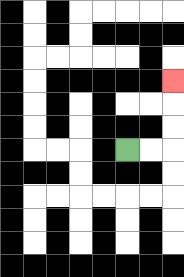{'start': '[5, 6]', 'end': '[7, 3]', 'path_directions': 'R,R,U,U,U', 'path_coordinates': '[[5, 6], [6, 6], [7, 6], [7, 5], [7, 4], [7, 3]]'}